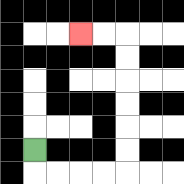{'start': '[1, 6]', 'end': '[3, 1]', 'path_directions': 'D,R,R,R,R,U,U,U,U,U,U,L,L', 'path_coordinates': '[[1, 6], [1, 7], [2, 7], [3, 7], [4, 7], [5, 7], [5, 6], [5, 5], [5, 4], [5, 3], [5, 2], [5, 1], [4, 1], [3, 1]]'}